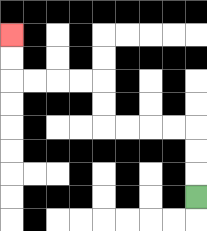{'start': '[8, 8]', 'end': '[0, 1]', 'path_directions': 'U,U,U,L,L,L,L,U,U,L,L,L,L,U,U', 'path_coordinates': '[[8, 8], [8, 7], [8, 6], [8, 5], [7, 5], [6, 5], [5, 5], [4, 5], [4, 4], [4, 3], [3, 3], [2, 3], [1, 3], [0, 3], [0, 2], [0, 1]]'}